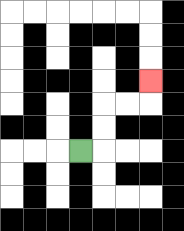{'start': '[3, 6]', 'end': '[6, 3]', 'path_directions': 'R,U,U,R,R,U', 'path_coordinates': '[[3, 6], [4, 6], [4, 5], [4, 4], [5, 4], [6, 4], [6, 3]]'}